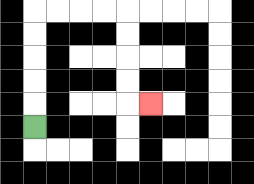{'start': '[1, 5]', 'end': '[6, 4]', 'path_directions': 'U,U,U,U,U,R,R,R,R,D,D,D,D,R', 'path_coordinates': '[[1, 5], [1, 4], [1, 3], [1, 2], [1, 1], [1, 0], [2, 0], [3, 0], [4, 0], [5, 0], [5, 1], [5, 2], [5, 3], [5, 4], [6, 4]]'}